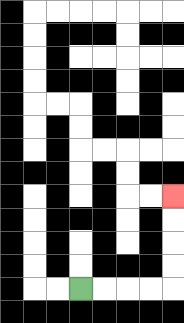{'start': '[3, 12]', 'end': '[7, 8]', 'path_directions': 'R,R,R,R,U,U,U,U', 'path_coordinates': '[[3, 12], [4, 12], [5, 12], [6, 12], [7, 12], [7, 11], [7, 10], [7, 9], [7, 8]]'}